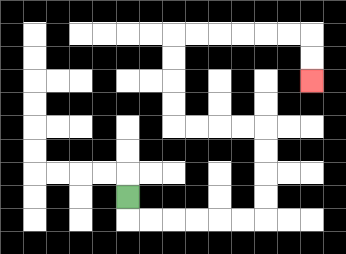{'start': '[5, 8]', 'end': '[13, 3]', 'path_directions': 'D,R,R,R,R,R,R,U,U,U,U,L,L,L,L,U,U,U,U,R,R,R,R,R,R,D,D', 'path_coordinates': '[[5, 8], [5, 9], [6, 9], [7, 9], [8, 9], [9, 9], [10, 9], [11, 9], [11, 8], [11, 7], [11, 6], [11, 5], [10, 5], [9, 5], [8, 5], [7, 5], [7, 4], [7, 3], [7, 2], [7, 1], [8, 1], [9, 1], [10, 1], [11, 1], [12, 1], [13, 1], [13, 2], [13, 3]]'}